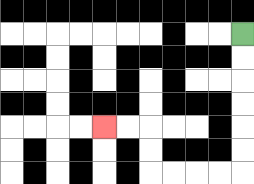{'start': '[10, 1]', 'end': '[4, 5]', 'path_directions': 'D,D,D,D,D,D,L,L,L,L,U,U,L,L', 'path_coordinates': '[[10, 1], [10, 2], [10, 3], [10, 4], [10, 5], [10, 6], [10, 7], [9, 7], [8, 7], [7, 7], [6, 7], [6, 6], [6, 5], [5, 5], [4, 5]]'}